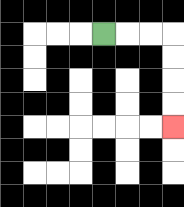{'start': '[4, 1]', 'end': '[7, 5]', 'path_directions': 'R,R,R,D,D,D,D', 'path_coordinates': '[[4, 1], [5, 1], [6, 1], [7, 1], [7, 2], [7, 3], [7, 4], [7, 5]]'}